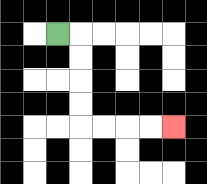{'start': '[2, 1]', 'end': '[7, 5]', 'path_directions': 'R,D,D,D,D,R,R,R,R', 'path_coordinates': '[[2, 1], [3, 1], [3, 2], [3, 3], [3, 4], [3, 5], [4, 5], [5, 5], [6, 5], [7, 5]]'}